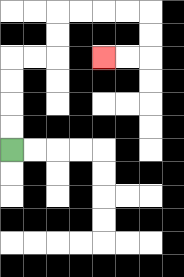{'start': '[0, 6]', 'end': '[4, 2]', 'path_directions': 'U,U,U,U,R,R,U,U,R,R,R,R,D,D,L,L', 'path_coordinates': '[[0, 6], [0, 5], [0, 4], [0, 3], [0, 2], [1, 2], [2, 2], [2, 1], [2, 0], [3, 0], [4, 0], [5, 0], [6, 0], [6, 1], [6, 2], [5, 2], [4, 2]]'}